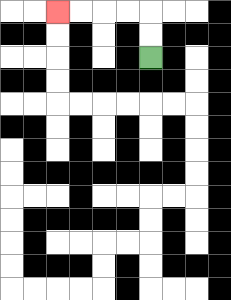{'start': '[6, 2]', 'end': '[2, 0]', 'path_directions': 'U,U,L,L,L,L', 'path_coordinates': '[[6, 2], [6, 1], [6, 0], [5, 0], [4, 0], [3, 0], [2, 0]]'}